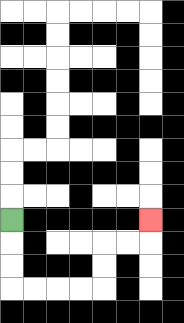{'start': '[0, 9]', 'end': '[6, 9]', 'path_directions': 'D,D,D,R,R,R,R,U,U,R,R,U', 'path_coordinates': '[[0, 9], [0, 10], [0, 11], [0, 12], [1, 12], [2, 12], [3, 12], [4, 12], [4, 11], [4, 10], [5, 10], [6, 10], [6, 9]]'}